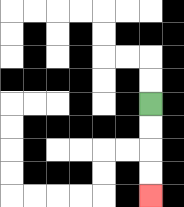{'start': '[6, 4]', 'end': '[6, 8]', 'path_directions': 'D,D,D,D', 'path_coordinates': '[[6, 4], [6, 5], [6, 6], [6, 7], [6, 8]]'}